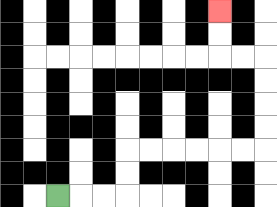{'start': '[2, 8]', 'end': '[9, 0]', 'path_directions': 'R,R,R,U,U,R,R,R,R,R,R,U,U,U,U,L,L,U,U', 'path_coordinates': '[[2, 8], [3, 8], [4, 8], [5, 8], [5, 7], [5, 6], [6, 6], [7, 6], [8, 6], [9, 6], [10, 6], [11, 6], [11, 5], [11, 4], [11, 3], [11, 2], [10, 2], [9, 2], [9, 1], [9, 0]]'}